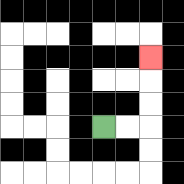{'start': '[4, 5]', 'end': '[6, 2]', 'path_directions': 'R,R,U,U,U', 'path_coordinates': '[[4, 5], [5, 5], [6, 5], [6, 4], [6, 3], [6, 2]]'}